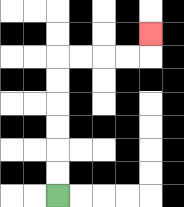{'start': '[2, 8]', 'end': '[6, 1]', 'path_directions': 'U,U,U,U,U,U,R,R,R,R,U', 'path_coordinates': '[[2, 8], [2, 7], [2, 6], [2, 5], [2, 4], [2, 3], [2, 2], [3, 2], [4, 2], [5, 2], [6, 2], [6, 1]]'}